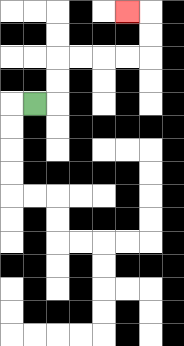{'start': '[1, 4]', 'end': '[5, 0]', 'path_directions': 'R,U,U,R,R,R,R,U,U,L', 'path_coordinates': '[[1, 4], [2, 4], [2, 3], [2, 2], [3, 2], [4, 2], [5, 2], [6, 2], [6, 1], [6, 0], [5, 0]]'}